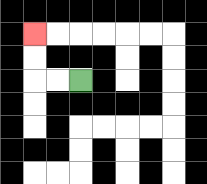{'start': '[3, 3]', 'end': '[1, 1]', 'path_directions': 'L,L,U,U', 'path_coordinates': '[[3, 3], [2, 3], [1, 3], [1, 2], [1, 1]]'}